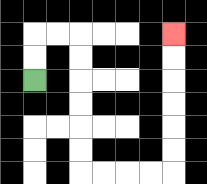{'start': '[1, 3]', 'end': '[7, 1]', 'path_directions': 'U,U,R,R,D,D,D,D,D,D,R,R,R,R,U,U,U,U,U,U', 'path_coordinates': '[[1, 3], [1, 2], [1, 1], [2, 1], [3, 1], [3, 2], [3, 3], [3, 4], [3, 5], [3, 6], [3, 7], [4, 7], [5, 7], [6, 7], [7, 7], [7, 6], [7, 5], [7, 4], [7, 3], [7, 2], [7, 1]]'}